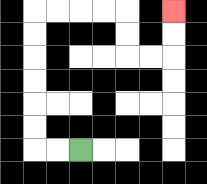{'start': '[3, 6]', 'end': '[7, 0]', 'path_directions': 'L,L,U,U,U,U,U,U,R,R,R,R,D,D,R,R,U,U', 'path_coordinates': '[[3, 6], [2, 6], [1, 6], [1, 5], [1, 4], [1, 3], [1, 2], [1, 1], [1, 0], [2, 0], [3, 0], [4, 0], [5, 0], [5, 1], [5, 2], [6, 2], [7, 2], [7, 1], [7, 0]]'}